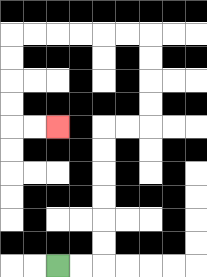{'start': '[2, 11]', 'end': '[2, 5]', 'path_directions': 'R,R,U,U,U,U,U,U,R,R,U,U,U,U,L,L,L,L,L,L,D,D,D,D,R,R', 'path_coordinates': '[[2, 11], [3, 11], [4, 11], [4, 10], [4, 9], [4, 8], [4, 7], [4, 6], [4, 5], [5, 5], [6, 5], [6, 4], [6, 3], [6, 2], [6, 1], [5, 1], [4, 1], [3, 1], [2, 1], [1, 1], [0, 1], [0, 2], [0, 3], [0, 4], [0, 5], [1, 5], [2, 5]]'}